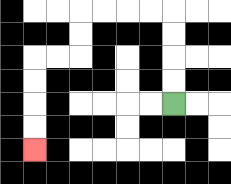{'start': '[7, 4]', 'end': '[1, 6]', 'path_directions': 'U,U,U,U,L,L,L,L,D,D,L,L,D,D,D,D', 'path_coordinates': '[[7, 4], [7, 3], [7, 2], [7, 1], [7, 0], [6, 0], [5, 0], [4, 0], [3, 0], [3, 1], [3, 2], [2, 2], [1, 2], [1, 3], [1, 4], [1, 5], [1, 6]]'}